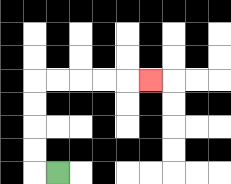{'start': '[2, 7]', 'end': '[6, 3]', 'path_directions': 'L,U,U,U,U,R,R,R,R,R', 'path_coordinates': '[[2, 7], [1, 7], [1, 6], [1, 5], [1, 4], [1, 3], [2, 3], [3, 3], [4, 3], [5, 3], [6, 3]]'}